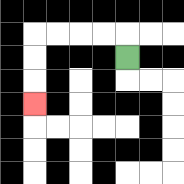{'start': '[5, 2]', 'end': '[1, 4]', 'path_directions': 'U,L,L,L,L,D,D,D', 'path_coordinates': '[[5, 2], [5, 1], [4, 1], [3, 1], [2, 1], [1, 1], [1, 2], [1, 3], [1, 4]]'}